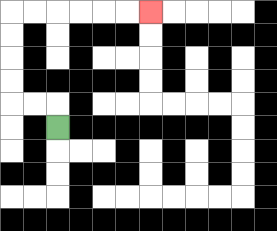{'start': '[2, 5]', 'end': '[6, 0]', 'path_directions': 'U,L,L,U,U,U,U,R,R,R,R,R,R', 'path_coordinates': '[[2, 5], [2, 4], [1, 4], [0, 4], [0, 3], [0, 2], [0, 1], [0, 0], [1, 0], [2, 0], [3, 0], [4, 0], [5, 0], [6, 0]]'}